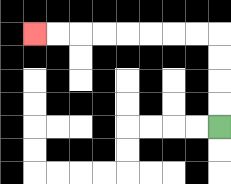{'start': '[9, 5]', 'end': '[1, 1]', 'path_directions': 'U,U,U,U,L,L,L,L,L,L,L,L', 'path_coordinates': '[[9, 5], [9, 4], [9, 3], [9, 2], [9, 1], [8, 1], [7, 1], [6, 1], [5, 1], [4, 1], [3, 1], [2, 1], [1, 1]]'}